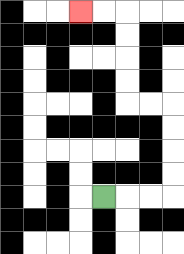{'start': '[4, 8]', 'end': '[3, 0]', 'path_directions': 'R,R,R,U,U,U,U,L,L,U,U,U,U,L,L', 'path_coordinates': '[[4, 8], [5, 8], [6, 8], [7, 8], [7, 7], [7, 6], [7, 5], [7, 4], [6, 4], [5, 4], [5, 3], [5, 2], [5, 1], [5, 0], [4, 0], [3, 0]]'}